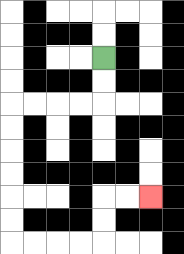{'start': '[4, 2]', 'end': '[6, 8]', 'path_directions': 'D,D,L,L,L,L,D,D,D,D,D,D,R,R,R,R,U,U,R,R', 'path_coordinates': '[[4, 2], [4, 3], [4, 4], [3, 4], [2, 4], [1, 4], [0, 4], [0, 5], [0, 6], [0, 7], [0, 8], [0, 9], [0, 10], [1, 10], [2, 10], [3, 10], [4, 10], [4, 9], [4, 8], [5, 8], [6, 8]]'}